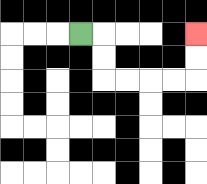{'start': '[3, 1]', 'end': '[8, 1]', 'path_directions': 'R,D,D,R,R,R,R,U,U', 'path_coordinates': '[[3, 1], [4, 1], [4, 2], [4, 3], [5, 3], [6, 3], [7, 3], [8, 3], [8, 2], [8, 1]]'}